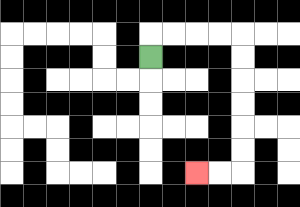{'start': '[6, 2]', 'end': '[8, 7]', 'path_directions': 'U,R,R,R,R,D,D,D,D,D,D,L,L', 'path_coordinates': '[[6, 2], [6, 1], [7, 1], [8, 1], [9, 1], [10, 1], [10, 2], [10, 3], [10, 4], [10, 5], [10, 6], [10, 7], [9, 7], [8, 7]]'}